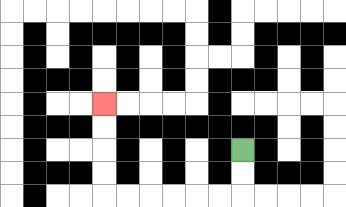{'start': '[10, 6]', 'end': '[4, 4]', 'path_directions': 'D,D,L,L,L,L,L,L,U,U,U,U', 'path_coordinates': '[[10, 6], [10, 7], [10, 8], [9, 8], [8, 8], [7, 8], [6, 8], [5, 8], [4, 8], [4, 7], [4, 6], [4, 5], [4, 4]]'}